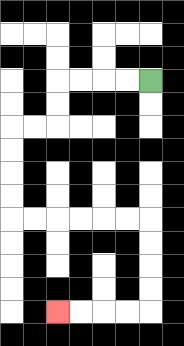{'start': '[6, 3]', 'end': '[2, 13]', 'path_directions': 'L,L,L,L,D,D,L,L,D,D,D,D,R,R,R,R,R,R,D,D,D,D,L,L,L,L', 'path_coordinates': '[[6, 3], [5, 3], [4, 3], [3, 3], [2, 3], [2, 4], [2, 5], [1, 5], [0, 5], [0, 6], [0, 7], [0, 8], [0, 9], [1, 9], [2, 9], [3, 9], [4, 9], [5, 9], [6, 9], [6, 10], [6, 11], [6, 12], [6, 13], [5, 13], [4, 13], [3, 13], [2, 13]]'}